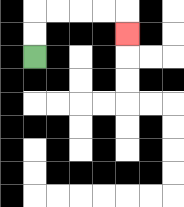{'start': '[1, 2]', 'end': '[5, 1]', 'path_directions': 'U,U,R,R,R,R,D', 'path_coordinates': '[[1, 2], [1, 1], [1, 0], [2, 0], [3, 0], [4, 0], [5, 0], [5, 1]]'}